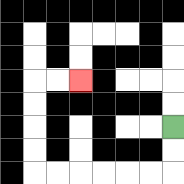{'start': '[7, 5]', 'end': '[3, 3]', 'path_directions': 'D,D,L,L,L,L,L,L,U,U,U,U,R,R', 'path_coordinates': '[[7, 5], [7, 6], [7, 7], [6, 7], [5, 7], [4, 7], [3, 7], [2, 7], [1, 7], [1, 6], [1, 5], [1, 4], [1, 3], [2, 3], [3, 3]]'}